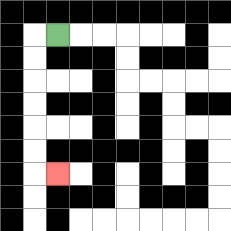{'start': '[2, 1]', 'end': '[2, 7]', 'path_directions': 'L,D,D,D,D,D,D,R', 'path_coordinates': '[[2, 1], [1, 1], [1, 2], [1, 3], [1, 4], [1, 5], [1, 6], [1, 7], [2, 7]]'}